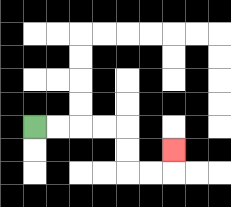{'start': '[1, 5]', 'end': '[7, 6]', 'path_directions': 'R,R,R,R,D,D,R,R,U', 'path_coordinates': '[[1, 5], [2, 5], [3, 5], [4, 5], [5, 5], [5, 6], [5, 7], [6, 7], [7, 7], [7, 6]]'}